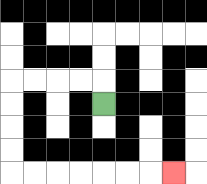{'start': '[4, 4]', 'end': '[7, 7]', 'path_directions': 'U,L,L,L,L,D,D,D,D,R,R,R,R,R,R,R', 'path_coordinates': '[[4, 4], [4, 3], [3, 3], [2, 3], [1, 3], [0, 3], [0, 4], [0, 5], [0, 6], [0, 7], [1, 7], [2, 7], [3, 7], [4, 7], [5, 7], [6, 7], [7, 7]]'}